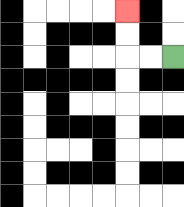{'start': '[7, 2]', 'end': '[5, 0]', 'path_directions': 'L,L,U,U', 'path_coordinates': '[[7, 2], [6, 2], [5, 2], [5, 1], [5, 0]]'}